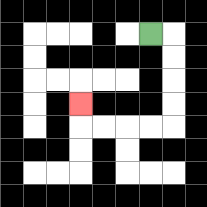{'start': '[6, 1]', 'end': '[3, 4]', 'path_directions': 'R,D,D,D,D,L,L,L,L,U', 'path_coordinates': '[[6, 1], [7, 1], [7, 2], [7, 3], [7, 4], [7, 5], [6, 5], [5, 5], [4, 5], [3, 5], [3, 4]]'}